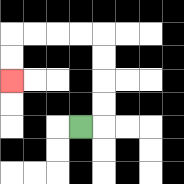{'start': '[3, 5]', 'end': '[0, 3]', 'path_directions': 'R,U,U,U,U,L,L,L,L,D,D', 'path_coordinates': '[[3, 5], [4, 5], [4, 4], [4, 3], [4, 2], [4, 1], [3, 1], [2, 1], [1, 1], [0, 1], [0, 2], [0, 3]]'}